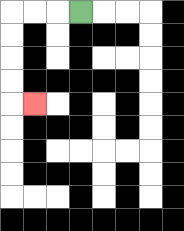{'start': '[3, 0]', 'end': '[1, 4]', 'path_directions': 'L,L,L,D,D,D,D,R', 'path_coordinates': '[[3, 0], [2, 0], [1, 0], [0, 0], [0, 1], [0, 2], [0, 3], [0, 4], [1, 4]]'}